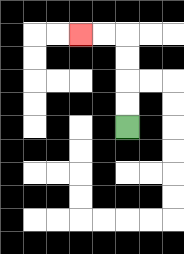{'start': '[5, 5]', 'end': '[3, 1]', 'path_directions': 'U,U,U,U,L,L', 'path_coordinates': '[[5, 5], [5, 4], [5, 3], [5, 2], [5, 1], [4, 1], [3, 1]]'}